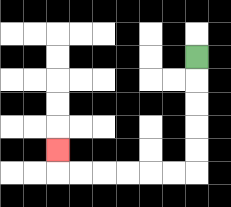{'start': '[8, 2]', 'end': '[2, 6]', 'path_directions': 'D,D,D,D,D,L,L,L,L,L,L,U', 'path_coordinates': '[[8, 2], [8, 3], [8, 4], [8, 5], [8, 6], [8, 7], [7, 7], [6, 7], [5, 7], [4, 7], [3, 7], [2, 7], [2, 6]]'}